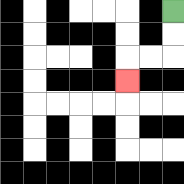{'start': '[7, 0]', 'end': '[5, 3]', 'path_directions': 'D,D,L,L,D', 'path_coordinates': '[[7, 0], [7, 1], [7, 2], [6, 2], [5, 2], [5, 3]]'}